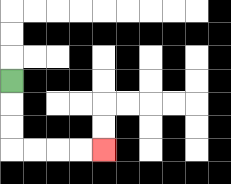{'start': '[0, 3]', 'end': '[4, 6]', 'path_directions': 'D,D,D,R,R,R,R', 'path_coordinates': '[[0, 3], [0, 4], [0, 5], [0, 6], [1, 6], [2, 6], [3, 6], [4, 6]]'}